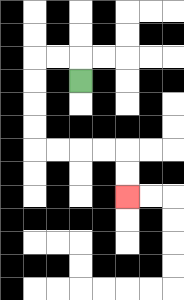{'start': '[3, 3]', 'end': '[5, 8]', 'path_directions': 'U,L,L,D,D,D,D,R,R,R,R,D,D', 'path_coordinates': '[[3, 3], [3, 2], [2, 2], [1, 2], [1, 3], [1, 4], [1, 5], [1, 6], [2, 6], [3, 6], [4, 6], [5, 6], [5, 7], [5, 8]]'}